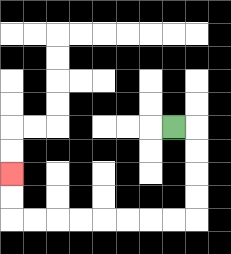{'start': '[7, 5]', 'end': '[0, 7]', 'path_directions': 'R,D,D,D,D,L,L,L,L,L,L,L,L,U,U', 'path_coordinates': '[[7, 5], [8, 5], [8, 6], [8, 7], [8, 8], [8, 9], [7, 9], [6, 9], [5, 9], [4, 9], [3, 9], [2, 9], [1, 9], [0, 9], [0, 8], [0, 7]]'}